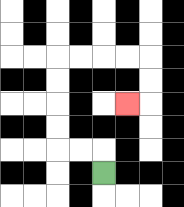{'start': '[4, 7]', 'end': '[5, 4]', 'path_directions': 'U,L,L,U,U,U,U,R,R,R,R,D,D,L', 'path_coordinates': '[[4, 7], [4, 6], [3, 6], [2, 6], [2, 5], [2, 4], [2, 3], [2, 2], [3, 2], [4, 2], [5, 2], [6, 2], [6, 3], [6, 4], [5, 4]]'}